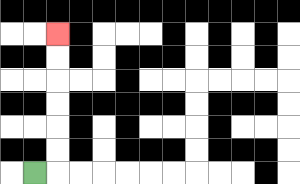{'start': '[1, 7]', 'end': '[2, 1]', 'path_directions': 'R,U,U,U,U,U,U', 'path_coordinates': '[[1, 7], [2, 7], [2, 6], [2, 5], [2, 4], [2, 3], [2, 2], [2, 1]]'}